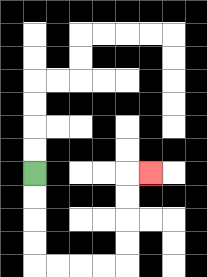{'start': '[1, 7]', 'end': '[6, 7]', 'path_directions': 'D,D,D,D,R,R,R,R,U,U,U,U,R', 'path_coordinates': '[[1, 7], [1, 8], [1, 9], [1, 10], [1, 11], [2, 11], [3, 11], [4, 11], [5, 11], [5, 10], [5, 9], [5, 8], [5, 7], [6, 7]]'}